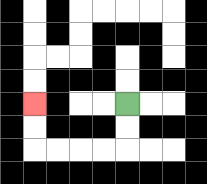{'start': '[5, 4]', 'end': '[1, 4]', 'path_directions': 'D,D,L,L,L,L,U,U', 'path_coordinates': '[[5, 4], [5, 5], [5, 6], [4, 6], [3, 6], [2, 6], [1, 6], [1, 5], [1, 4]]'}